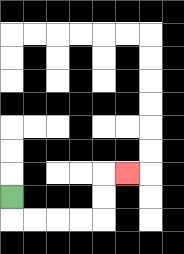{'start': '[0, 8]', 'end': '[5, 7]', 'path_directions': 'D,R,R,R,R,U,U,R', 'path_coordinates': '[[0, 8], [0, 9], [1, 9], [2, 9], [3, 9], [4, 9], [4, 8], [4, 7], [5, 7]]'}